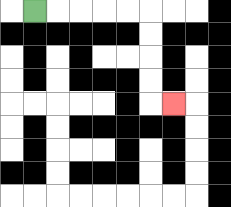{'start': '[1, 0]', 'end': '[7, 4]', 'path_directions': 'R,R,R,R,R,D,D,D,D,R', 'path_coordinates': '[[1, 0], [2, 0], [3, 0], [4, 0], [5, 0], [6, 0], [6, 1], [6, 2], [6, 3], [6, 4], [7, 4]]'}